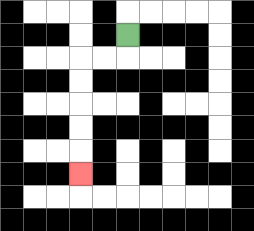{'start': '[5, 1]', 'end': '[3, 7]', 'path_directions': 'D,L,L,D,D,D,D,D', 'path_coordinates': '[[5, 1], [5, 2], [4, 2], [3, 2], [3, 3], [3, 4], [3, 5], [3, 6], [3, 7]]'}